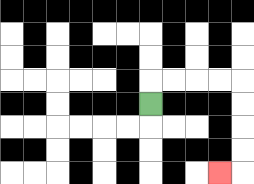{'start': '[6, 4]', 'end': '[9, 7]', 'path_directions': 'U,R,R,R,R,D,D,D,D,L', 'path_coordinates': '[[6, 4], [6, 3], [7, 3], [8, 3], [9, 3], [10, 3], [10, 4], [10, 5], [10, 6], [10, 7], [9, 7]]'}